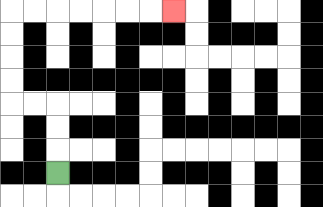{'start': '[2, 7]', 'end': '[7, 0]', 'path_directions': 'U,U,U,L,L,U,U,U,U,R,R,R,R,R,R,R', 'path_coordinates': '[[2, 7], [2, 6], [2, 5], [2, 4], [1, 4], [0, 4], [0, 3], [0, 2], [0, 1], [0, 0], [1, 0], [2, 0], [3, 0], [4, 0], [5, 0], [6, 0], [7, 0]]'}